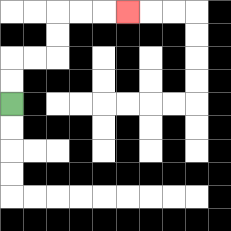{'start': '[0, 4]', 'end': '[5, 0]', 'path_directions': 'U,U,R,R,U,U,R,R,R', 'path_coordinates': '[[0, 4], [0, 3], [0, 2], [1, 2], [2, 2], [2, 1], [2, 0], [3, 0], [4, 0], [5, 0]]'}